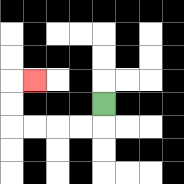{'start': '[4, 4]', 'end': '[1, 3]', 'path_directions': 'D,L,L,L,L,U,U,R', 'path_coordinates': '[[4, 4], [4, 5], [3, 5], [2, 5], [1, 5], [0, 5], [0, 4], [0, 3], [1, 3]]'}